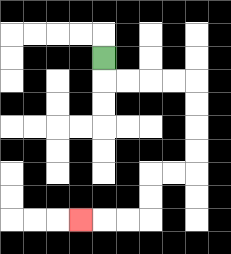{'start': '[4, 2]', 'end': '[3, 9]', 'path_directions': 'D,R,R,R,R,D,D,D,D,L,L,D,D,L,L,L', 'path_coordinates': '[[4, 2], [4, 3], [5, 3], [6, 3], [7, 3], [8, 3], [8, 4], [8, 5], [8, 6], [8, 7], [7, 7], [6, 7], [6, 8], [6, 9], [5, 9], [4, 9], [3, 9]]'}